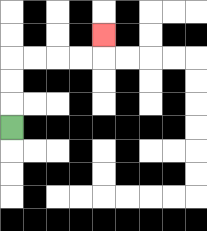{'start': '[0, 5]', 'end': '[4, 1]', 'path_directions': 'U,U,U,R,R,R,R,U', 'path_coordinates': '[[0, 5], [0, 4], [0, 3], [0, 2], [1, 2], [2, 2], [3, 2], [4, 2], [4, 1]]'}